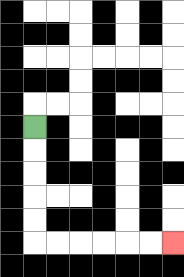{'start': '[1, 5]', 'end': '[7, 10]', 'path_directions': 'D,D,D,D,D,R,R,R,R,R,R', 'path_coordinates': '[[1, 5], [1, 6], [1, 7], [1, 8], [1, 9], [1, 10], [2, 10], [3, 10], [4, 10], [5, 10], [6, 10], [7, 10]]'}